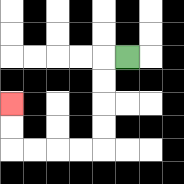{'start': '[5, 2]', 'end': '[0, 4]', 'path_directions': 'L,D,D,D,D,L,L,L,L,U,U', 'path_coordinates': '[[5, 2], [4, 2], [4, 3], [4, 4], [4, 5], [4, 6], [3, 6], [2, 6], [1, 6], [0, 6], [0, 5], [0, 4]]'}